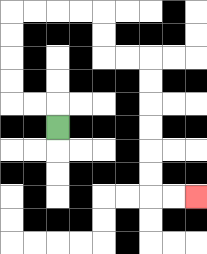{'start': '[2, 5]', 'end': '[8, 8]', 'path_directions': 'U,L,L,U,U,U,U,R,R,R,R,D,D,R,R,D,D,D,D,D,D,R,R', 'path_coordinates': '[[2, 5], [2, 4], [1, 4], [0, 4], [0, 3], [0, 2], [0, 1], [0, 0], [1, 0], [2, 0], [3, 0], [4, 0], [4, 1], [4, 2], [5, 2], [6, 2], [6, 3], [6, 4], [6, 5], [6, 6], [6, 7], [6, 8], [7, 8], [8, 8]]'}